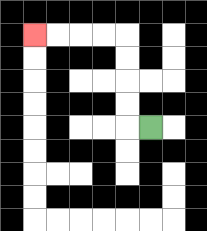{'start': '[6, 5]', 'end': '[1, 1]', 'path_directions': 'L,U,U,U,U,L,L,L,L', 'path_coordinates': '[[6, 5], [5, 5], [5, 4], [5, 3], [5, 2], [5, 1], [4, 1], [3, 1], [2, 1], [1, 1]]'}